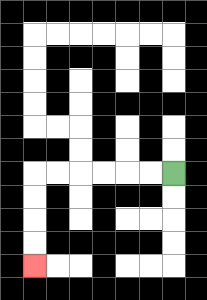{'start': '[7, 7]', 'end': '[1, 11]', 'path_directions': 'L,L,L,L,L,L,D,D,D,D', 'path_coordinates': '[[7, 7], [6, 7], [5, 7], [4, 7], [3, 7], [2, 7], [1, 7], [1, 8], [1, 9], [1, 10], [1, 11]]'}